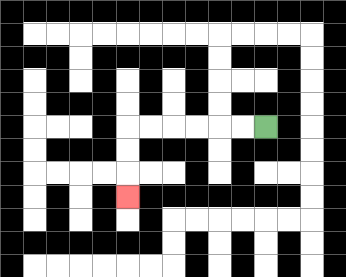{'start': '[11, 5]', 'end': '[5, 8]', 'path_directions': 'L,L,L,L,L,L,D,D,D', 'path_coordinates': '[[11, 5], [10, 5], [9, 5], [8, 5], [7, 5], [6, 5], [5, 5], [5, 6], [5, 7], [5, 8]]'}